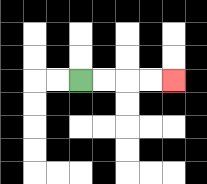{'start': '[3, 3]', 'end': '[7, 3]', 'path_directions': 'R,R,R,R', 'path_coordinates': '[[3, 3], [4, 3], [5, 3], [6, 3], [7, 3]]'}